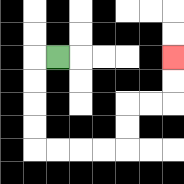{'start': '[2, 2]', 'end': '[7, 2]', 'path_directions': 'L,D,D,D,D,R,R,R,R,U,U,R,R,U,U', 'path_coordinates': '[[2, 2], [1, 2], [1, 3], [1, 4], [1, 5], [1, 6], [2, 6], [3, 6], [4, 6], [5, 6], [5, 5], [5, 4], [6, 4], [7, 4], [7, 3], [7, 2]]'}